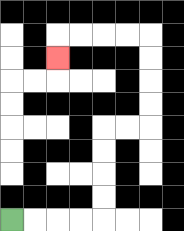{'start': '[0, 9]', 'end': '[2, 2]', 'path_directions': 'R,R,R,R,U,U,U,U,R,R,U,U,U,U,L,L,L,L,D', 'path_coordinates': '[[0, 9], [1, 9], [2, 9], [3, 9], [4, 9], [4, 8], [4, 7], [4, 6], [4, 5], [5, 5], [6, 5], [6, 4], [6, 3], [6, 2], [6, 1], [5, 1], [4, 1], [3, 1], [2, 1], [2, 2]]'}